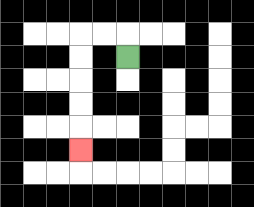{'start': '[5, 2]', 'end': '[3, 6]', 'path_directions': 'U,L,L,D,D,D,D,D', 'path_coordinates': '[[5, 2], [5, 1], [4, 1], [3, 1], [3, 2], [3, 3], [3, 4], [3, 5], [3, 6]]'}